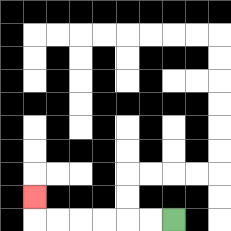{'start': '[7, 9]', 'end': '[1, 8]', 'path_directions': 'L,L,L,L,L,L,U', 'path_coordinates': '[[7, 9], [6, 9], [5, 9], [4, 9], [3, 9], [2, 9], [1, 9], [1, 8]]'}